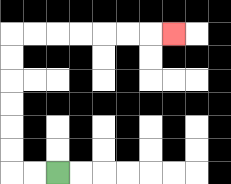{'start': '[2, 7]', 'end': '[7, 1]', 'path_directions': 'L,L,U,U,U,U,U,U,R,R,R,R,R,R,R', 'path_coordinates': '[[2, 7], [1, 7], [0, 7], [0, 6], [0, 5], [0, 4], [0, 3], [0, 2], [0, 1], [1, 1], [2, 1], [3, 1], [4, 1], [5, 1], [6, 1], [7, 1]]'}